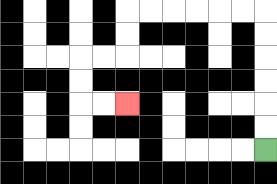{'start': '[11, 6]', 'end': '[5, 4]', 'path_directions': 'U,U,U,U,U,U,L,L,L,L,L,L,D,D,L,L,D,D,R,R', 'path_coordinates': '[[11, 6], [11, 5], [11, 4], [11, 3], [11, 2], [11, 1], [11, 0], [10, 0], [9, 0], [8, 0], [7, 0], [6, 0], [5, 0], [5, 1], [5, 2], [4, 2], [3, 2], [3, 3], [3, 4], [4, 4], [5, 4]]'}